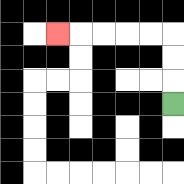{'start': '[7, 4]', 'end': '[2, 1]', 'path_directions': 'U,U,U,L,L,L,L,L', 'path_coordinates': '[[7, 4], [7, 3], [7, 2], [7, 1], [6, 1], [5, 1], [4, 1], [3, 1], [2, 1]]'}